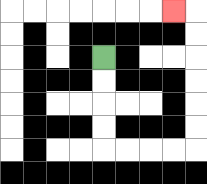{'start': '[4, 2]', 'end': '[7, 0]', 'path_directions': 'D,D,D,D,R,R,R,R,U,U,U,U,U,U,L', 'path_coordinates': '[[4, 2], [4, 3], [4, 4], [4, 5], [4, 6], [5, 6], [6, 6], [7, 6], [8, 6], [8, 5], [8, 4], [8, 3], [8, 2], [8, 1], [8, 0], [7, 0]]'}